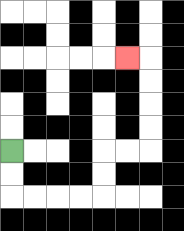{'start': '[0, 6]', 'end': '[5, 2]', 'path_directions': 'D,D,R,R,R,R,U,U,R,R,U,U,U,U,L', 'path_coordinates': '[[0, 6], [0, 7], [0, 8], [1, 8], [2, 8], [3, 8], [4, 8], [4, 7], [4, 6], [5, 6], [6, 6], [6, 5], [6, 4], [6, 3], [6, 2], [5, 2]]'}